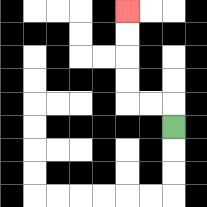{'start': '[7, 5]', 'end': '[5, 0]', 'path_directions': 'U,L,L,U,U,U,U', 'path_coordinates': '[[7, 5], [7, 4], [6, 4], [5, 4], [5, 3], [5, 2], [5, 1], [5, 0]]'}